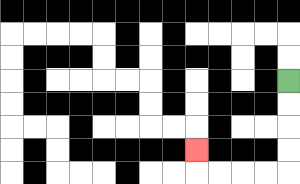{'start': '[12, 3]', 'end': '[8, 6]', 'path_directions': 'D,D,D,D,L,L,L,L,U', 'path_coordinates': '[[12, 3], [12, 4], [12, 5], [12, 6], [12, 7], [11, 7], [10, 7], [9, 7], [8, 7], [8, 6]]'}